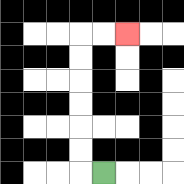{'start': '[4, 7]', 'end': '[5, 1]', 'path_directions': 'L,U,U,U,U,U,U,R,R', 'path_coordinates': '[[4, 7], [3, 7], [3, 6], [3, 5], [3, 4], [3, 3], [3, 2], [3, 1], [4, 1], [5, 1]]'}